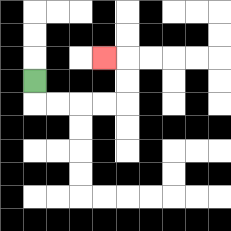{'start': '[1, 3]', 'end': '[4, 2]', 'path_directions': 'D,R,R,R,R,U,U,L', 'path_coordinates': '[[1, 3], [1, 4], [2, 4], [3, 4], [4, 4], [5, 4], [5, 3], [5, 2], [4, 2]]'}